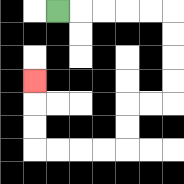{'start': '[2, 0]', 'end': '[1, 3]', 'path_directions': 'R,R,R,R,R,D,D,D,D,L,L,D,D,L,L,L,L,U,U,U', 'path_coordinates': '[[2, 0], [3, 0], [4, 0], [5, 0], [6, 0], [7, 0], [7, 1], [7, 2], [7, 3], [7, 4], [6, 4], [5, 4], [5, 5], [5, 6], [4, 6], [3, 6], [2, 6], [1, 6], [1, 5], [1, 4], [1, 3]]'}